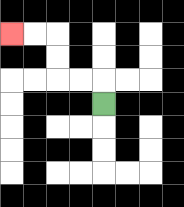{'start': '[4, 4]', 'end': '[0, 1]', 'path_directions': 'U,L,L,U,U,L,L', 'path_coordinates': '[[4, 4], [4, 3], [3, 3], [2, 3], [2, 2], [2, 1], [1, 1], [0, 1]]'}